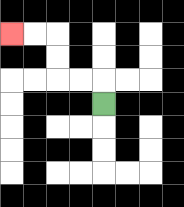{'start': '[4, 4]', 'end': '[0, 1]', 'path_directions': 'U,L,L,U,U,L,L', 'path_coordinates': '[[4, 4], [4, 3], [3, 3], [2, 3], [2, 2], [2, 1], [1, 1], [0, 1]]'}